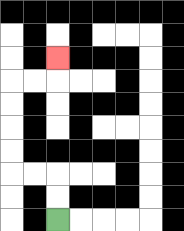{'start': '[2, 9]', 'end': '[2, 2]', 'path_directions': 'U,U,L,L,U,U,U,U,R,R,U', 'path_coordinates': '[[2, 9], [2, 8], [2, 7], [1, 7], [0, 7], [0, 6], [0, 5], [0, 4], [0, 3], [1, 3], [2, 3], [2, 2]]'}